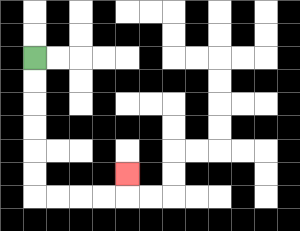{'start': '[1, 2]', 'end': '[5, 7]', 'path_directions': 'D,D,D,D,D,D,R,R,R,R,U', 'path_coordinates': '[[1, 2], [1, 3], [1, 4], [1, 5], [1, 6], [1, 7], [1, 8], [2, 8], [3, 8], [4, 8], [5, 8], [5, 7]]'}